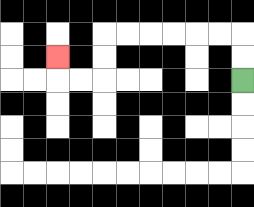{'start': '[10, 3]', 'end': '[2, 2]', 'path_directions': 'U,U,L,L,L,L,L,L,D,D,L,L,U', 'path_coordinates': '[[10, 3], [10, 2], [10, 1], [9, 1], [8, 1], [7, 1], [6, 1], [5, 1], [4, 1], [4, 2], [4, 3], [3, 3], [2, 3], [2, 2]]'}